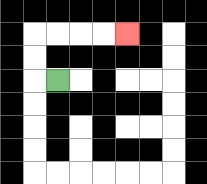{'start': '[2, 3]', 'end': '[5, 1]', 'path_directions': 'L,U,U,R,R,R,R', 'path_coordinates': '[[2, 3], [1, 3], [1, 2], [1, 1], [2, 1], [3, 1], [4, 1], [5, 1]]'}